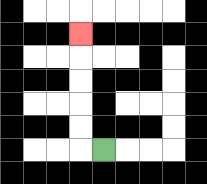{'start': '[4, 6]', 'end': '[3, 1]', 'path_directions': 'L,U,U,U,U,U', 'path_coordinates': '[[4, 6], [3, 6], [3, 5], [3, 4], [3, 3], [3, 2], [3, 1]]'}